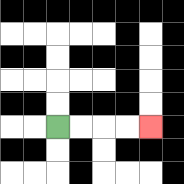{'start': '[2, 5]', 'end': '[6, 5]', 'path_directions': 'R,R,R,R', 'path_coordinates': '[[2, 5], [3, 5], [4, 5], [5, 5], [6, 5]]'}